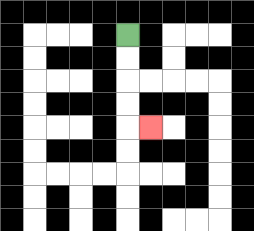{'start': '[5, 1]', 'end': '[6, 5]', 'path_directions': 'D,D,D,D,R', 'path_coordinates': '[[5, 1], [5, 2], [5, 3], [5, 4], [5, 5], [6, 5]]'}